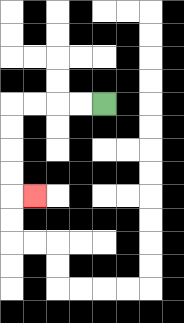{'start': '[4, 4]', 'end': '[1, 8]', 'path_directions': 'L,L,L,L,D,D,D,D,R', 'path_coordinates': '[[4, 4], [3, 4], [2, 4], [1, 4], [0, 4], [0, 5], [0, 6], [0, 7], [0, 8], [1, 8]]'}